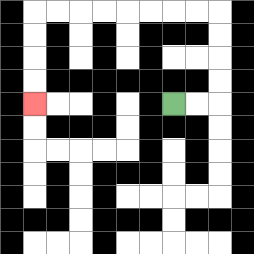{'start': '[7, 4]', 'end': '[1, 4]', 'path_directions': 'R,R,U,U,U,U,L,L,L,L,L,L,L,L,D,D,D,D', 'path_coordinates': '[[7, 4], [8, 4], [9, 4], [9, 3], [9, 2], [9, 1], [9, 0], [8, 0], [7, 0], [6, 0], [5, 0], [4, 0], [3, 0], [2, 0], [1, 0], [1, 1], [1, 2], [1, 3], [1, 4]]'}